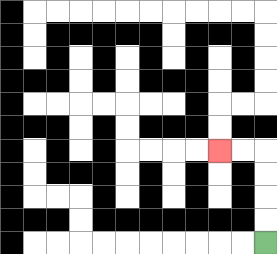{'start': '[11, 10]', 'end': '[9, 6]', 'path_directions': 'U,U,U,U,L,L', 'path_coordinates': '[[11, 10], [11, 9], [11, 8], [11, 7], [11, 6], [10, 6], [9, 6]]'}